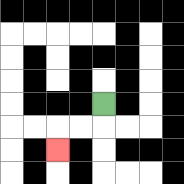{'start': '[4, 4]', 'end': '[2, 6]', 'path_directions': 'D,L,L,D', 'path_coordinates': '[[4, 4], [4, 5], [3, 5], [2, 5], [2, 6]]'}